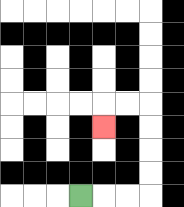{'start': '[3, 8]', 'end': '[4, 5]', 'path_directions': 'R,R,R,U,U,U,U,L,L,D', 'path_coordinates': '[[3, 8], [4, 8], [5, 8], [6, 8], [6, 7], [6, 6], [6, 5], [6, 4], [5, 4], [4, 4], [4, 5]]'}